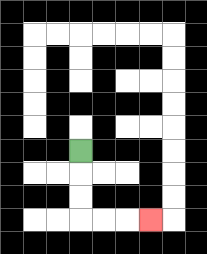{'start': '[3, 6]', 'end': '[6, 9]', 'path_directions': 'D,D,D,R,R,R', 'path_coordinates': '[[3, 6], [3, 7], [3, 8], [3, 9], [4, 9], [5, 9], [6, 9]]'}